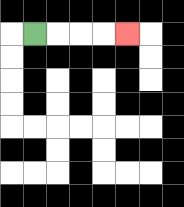{'start': '[1, 1]', 'end': '[5, 1]', 'path_directions': 'R,R,R,R', 'path_coordinates': '[[1, 1], [2, 1], [3, 1], [4, 1], [5, 1]]'}